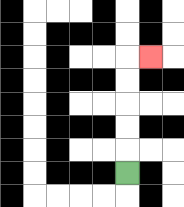{'start': '[5, 7]', 'end': '[6, 2]', 'path_directions': 'U,U,U,U,U,R', 'path_coordinates': '[[5, 7], [5, 6], [5, 5], [5, 4], [5, 3], [5, 2], [6, 2]]'}